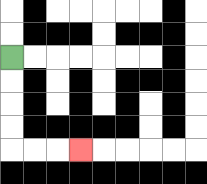{'start': '[0, 2]', 'end': '[3, 6]', 'path_directions': 'D,D,D,D,R,R,R', 'path_coordinates': '[[0, 2], [0, 3], [0, 4], [0, 5], [0, 6], [1, 6], [2, 6], [3, 6]]'}